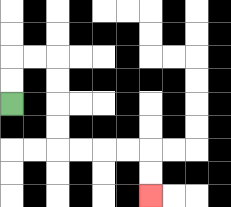{'start': '[0, 4]', 'end': '[6, 8]', 'path_directions': 'U,U,R,R,D,D,D,D,R,R,R,R,D,D', 'path_coordinates': '[[0, 4], [0, 3], [0, 2], [1, 2], [2, 2], [2, 3], [2, 4], [2, 5], [2, 6], [3, 6], [4, 6], [5, 6], [6, 6], [6, 7], [6, 8]]'}